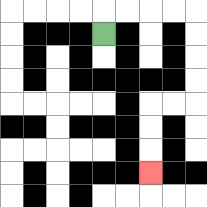{'start': '[4, 1]', 'end': '[6, 7]', 'path_directions': 'U,R,R,R,R,D,D,D,D,L,L,D,D,D', 'path_coordinates': '[[4, 1], [4, 0], [5, 0], [6, 0], [7, 0], [8, 0], [8, 1], [8, 2], [8, 3], [8, 4], [7, 4], [6, 4], [6, 5], [6, 6], [6, 7]]'}